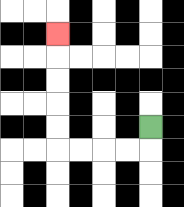{'start': '[6, 5]', 'end': '[2, 1]', 'path_directions': 'D,L,L,L,L,U,U,U,U,U', 'path_coordinates': '[[6, 5], [6, 6], [5, 6], [4, 6], [3, 6], [2, 6], [2, 5], [2, 4], [2, 3], [2, 2], [2, 1]]'}